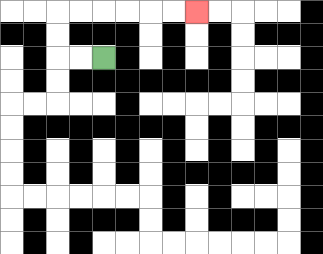{'start': '[4, 2]', 'end': '[8, 0]', 'path_directions': 'L,L,U,U,R,R,R,R,R,R', 'path_coordinates': '[[4, 2], [3, 2], [2, 2], [2, 1], [2, 0], [3, 0], [4, 0], [5, 0], [6, 0], [7, 0], [8, 0]]'}